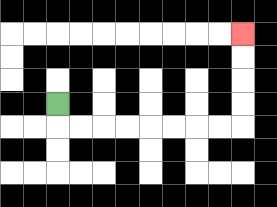{'start': '[2, 4]', 'end': '[10, 1]', 'path_directions': 'D,R,R,R,R,R,R,R,R,U,U,U,U', 'path_coordinates': '[[2, 4], [2, 5], [3, 5], [4, 5], [5, 5], [6, 5], [7, 5], [8, 5], [9, 5], [10, 5], [10, 4], [10, 3], [10, 2], [10, 1]]'}